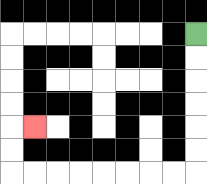{'start': '[8, 1]', 'end': '[1, 5]', 'path_directions': 'D,D,D,D,D,D,L,L,L,L,L,L,L,L,U,U,R', 'path_coordinates': '[[8, 1], [8, 2], [8, 3], [8, 4], [8, 5], [8, 6], [8, 7], [7, 7], [6, 7], [5, 7], [4, 7], [3, 7], [2, 7], [1, 7], [0, 7], [0, 6], [0, 5], [1, 5]]'}